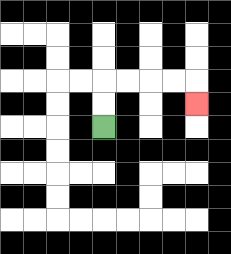{'start': '[4, 5]', 'end': '[8, 4]', 'path_directions': 'U,U,R,R,R,R,D', 'path_coordinates': '[[4, 5], [4, 4], [4, 3], [5, 3], [6, 3], [7, 3], [8, 3], [8, 4]]'}